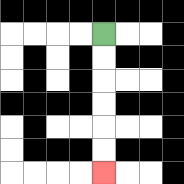{'start': '[4, 1]', 'end': '[4, 7]', 'path_directions': 'D,D,D,D,D,D', 'path_coordinates': '[[4, 1], [4, 2], [4, 3], [4, 4], [4, 5], [4, 6], [4, 7]]'}